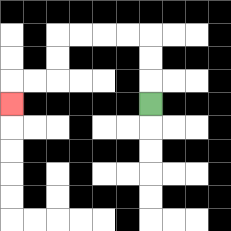{'start': '[6, 4]', 'end': '[0, 4]', 'path_directions': 'U,U,U,L,L,L,L,D,D,L,L,D', 'path_coordinates': '[[6, 4], [6, 3], [6, 2], [6, 1], [5, 1], [4, 1], [3, 1], [2, 1], [2, 2], [2, 3], [1, 3], [0, 3], [0, 4]]'}